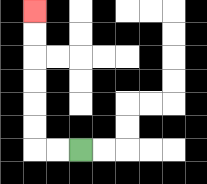{'start': '[3, 6]', 'end': '[1, 0]', 'path_directions': 'L,L,U,U,U,U,U,U', 'path_coordinates': '[[3, 6], [2, 6], [1, 6], [1, 5], [1, 4], [1, 3], [1, 2], [1, 1], [1, 0]]'}